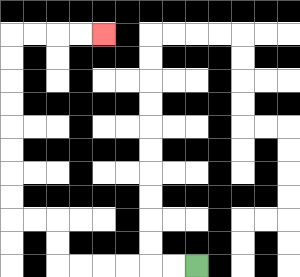{'start': '[8, 11]', 'end': '[4, 1]', 'path_directions': 'L,L,L,L,L,L,U,U,L,L,U,U,U,U,U,U,U,U,R,R,R,R', 'path_coordinates': '[[8, 11], [7, 11], [6, 11], [5, 11], [4, 11], [3, 11], [2, 11], [2, 10], [2, 9], [1, 9], [0, 9], [0, 8], [0, 7], [0, 6], [0, 5], [0, 4], [0, 3], [0, 2], [0, 1], [1, 1], [2, 1], [3, 1], [4, 1]]'}